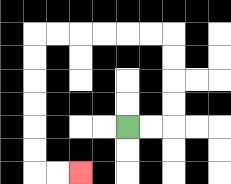{'start': '[5, 5]', 'end': '[3, 7]', 'path_directions': 'R,R,U,U,U,U,L,L,L,L,L,L,D,D,D,D,D,D,R,R', 'path_coordinates': '[[5, 5], [6, 5], [7, 5], [7, 4], [7, 3], [7, 2], [7, 1], [6, 1], [5, 1], [4, 1], [3, 1], [2, 1], [1, 1], [1, 2], [1, 3], [1, 4], [1, 5], [1, 6], [1, 7], [2, 7], [3, 7]]'}